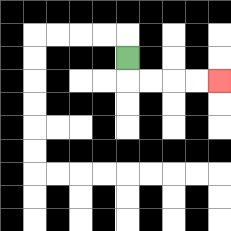{'start': '[5, 2]', 'end': '[9, 3]', 'path_directions': 'D,R,R,R,R', 'path_coordinates': '[[5, 2], [5, 3], [6, 3], [7, 3], [8, 3], [9, 3]]'}